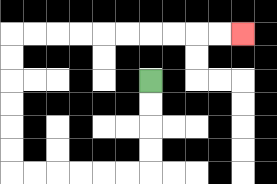{'start': '[6, 3]', 'end': '[10, 1]', 'path_directions': 'D,D,D,D,L,L,L,L,L,L,U,U,U,U,U,U,R,R,R,R,R,R,R,R,R,R', 'path_coordinates': '[[6, 3], [6, 4], [6, 5], [6, 6], [6, 7], [5, 7], [4, 7], [3, 7], [2, 7], [1, 7], [0, 7], [0, 6], [0, 5], [0, 4], [0, 3], [0, 2], [0, 1], [1, 1], [2, 1], [3, 1], [4, 1], [5, 1], [6, 1], [7, 1], [8, 1], [9, 1], [10, 1]]'}